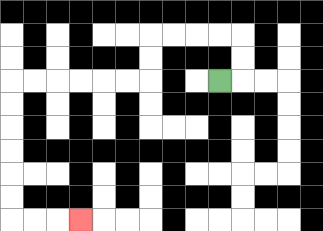{'start': '[9, 3]', 'end': '[3, 9]', 'path_directions': 'R,U,U,L,L,L,L,D,D,L,L,L,L,L,L,D,D,D,D,D,D,R,R,R', 'path_coordinates': '[[9, 3], [10, 3], [10, 2], [10, 1], [9, 1], [8, 1], [7, 1], [6, 1], [6, 2], [6, 3], [5, 3], [4, 3], [3, 3], [2, 3], [1, 3], [0, 3], [0, 4], [0, 5], [0, 6], [0, 7], [0, 8], [0, 9], [1, 9], [2, 9], [3, 9]]'}